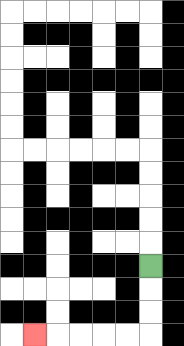{'start': '[6, 11]', 'end': '[1, 14]', 'path_directions': 'D,D,D,L,L,L,L,L', 'path_coordinates': '[[6, 11], [6, 12], [6, 13], [6, 14], [5, 14], [4, 14], [3, 14], [2, 14], [1, 14]]'}